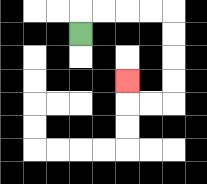{'start': '[3, 1]', 'end': '[5, 3]', 'path_directions': 'U,R,R,R,R,D,D,D,D,L,L,U', 'path_coordinates': '[[3, 1], [3, 0], [4, 0], [5, 0], [6, 0], [7, 0], [7, 1], [7, 2], [7, 3], [7, 4], [6, 4], [5, 4], [5, 3]]'}